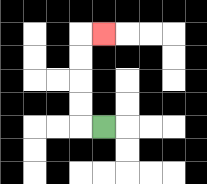{'start': '[4, 5]', 'end': '[4, 1]', 'path_directions': 'L,U,U,U,U,R', 'path_coordinates': '[[4, 5], [3, 5], [3, 4], [3, 3], [3, 2], [3, 1], [4, 1]]'}